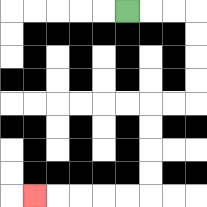{'start': '[5, 0]', 'end': '[1, 8]', 'path_directions': 'R,R,R,D,D,D,D,L,L,D,D,D,D,L,L,L,L,L', 'path_coordinates': '[[5, 0], [6, 0], [7, 0], [8, 0], [8, 1], [8, 2], [8, 3], [8, 4], [7, 4], [6, 4], [6, 5], [6, 6], [6, 7], [6, 8], [5, 8], [4, 8], [3, 8], [2, 8], [1, 8]]'}